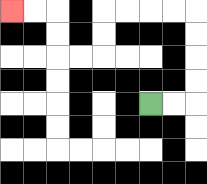{'start': '[6, 4]', 'end': '[0, 0]', 'path_directions': 'R,R,U,U,U,U,L,L,L,L,D,D,L,L,U,U,L,L', 'path_coordinates': '[[6, 4], [7, 4], [8, 4], [8, 3], [8, 2], [8, 1], [8, 0], [7, 0], [6, 0], [5, 0], [4, 0], [4, 1], [4, 2], [3, 2], [2, 2], [2, 1], [2, 0], [1, 0], [0, 0]]'}